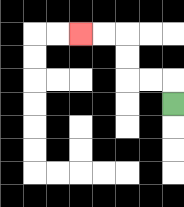{'start': '[7, 4]', 'end': '[3, 1]', 'path_directions': 'U,L,L,U,U,L,L', 'path_coordinates': '[[7, 4], [7, 3], [6, 3], [5, 3], [5, 2], [5, 1], [4, 1], [3, 1]]'}